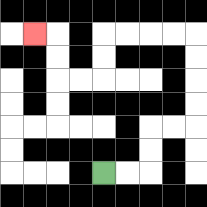{'start': '[4, 7]', 'end': '[1, 1]', 'path_directions': 'R,R,U,U,R,R,U,U,U,U,L,L,L,L,D,D,L,L,U,U,L', 'path_coordinates': '[[4, 7], [5, 7], [6, 7], [6, 6], [6, 5], [7, 5], [8, 5], [8, 4], [8, 3], [8, 2], [8, 1], [7, 1], [6, 1], [5, 1], [4, 1], [4, 2], [4, 3], [3, 3], [2, 3], [2, 2], [2, 1], [1, 1]]'}